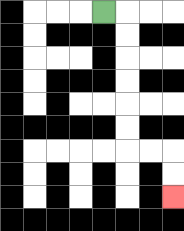{'start': '[4, 0]', 'end': '[7, 8]', 'path_directions': 'R,D,D,D,D,D,D,R,R,D,D', 'path_coordinates': '[[4, 0], [5, 0], [5, 1], [5, 2], [5, 3], [5, 4], [5, 5], [5, 6], [6, 6], [7, 6], [7, 7], [7, 8]]'}